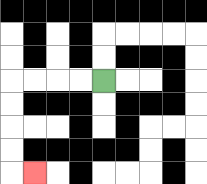{'start': '[4, 3]', 'end': '[1, 7]', 'path_directions': 'L,L,L,L,D,D,D,D,R', 'path_coordinates': '[[4, 3], [3, 3], [2, 3], [1, 3], [0, 3], [0, 4], [0, 5], [0, 6], [0, 7], [1, 7]]'}